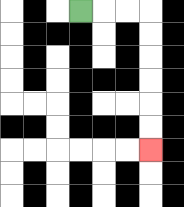{'start': '[3, 0]', 'end': '[6, 6]', 'path_directions': 'R,R,R,D,D,D,D,D,D', 'path_coordinates': '[[3, 0], [4, 0], [5, 0], [6, 0], [6, 1], [6, 2], [6, 3], [6, 4], [6, 5], [6, 6]]'}